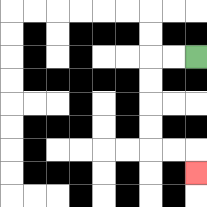{'start': '[8, 2]', 'end': '[8, 7]', 'path_directions': 'L,L,D,D,D,D,R,R,D', 'path_coordinates': '[[8, 2], [7, 2], [6, 2], [6, 3], [6, 4], [6, 5], [6, 6], [7, 6], [8, 6], [8, 7]]'}